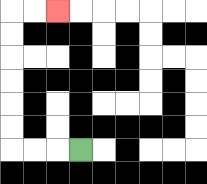{'start': '[3, 6]', 'end': '[2, 0]', 'path_directions': 'L,L,L,U,U,U,U,U,U,R,R', 'path_coordinates': '[[3, 6], [2, 6], [1, 6], [0, 6], [0, 5], [0, 4], [0, 3], [0, 2], [0, 1], [0, 0], [1, 0], [2, 0]]'}